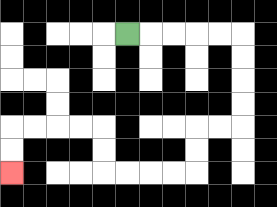{'start': '[5, 1]', 'end': '[0, 7]', 'path_directions': 'R,R,R,R,R,D,D,D,D,L,L,D,D,L,L,L,L,U,U,L,L,L,L,D,D', 'path_coordinates': '[[5, 1], [6, 1], [7, 1], [8, 1], [9, 1], [10, 1], [10, 2], [10, 3], [10, 4], [10, 5], [9, 5], [8, 5], [8, 6], [8, 7], [7, 7], [6, 7], [5, 7], [4, 7], [4, 6], [4, 5], [3, 5], [2, 5], [1, 5], [0, 5], [0, 6], [0, 7]]'}